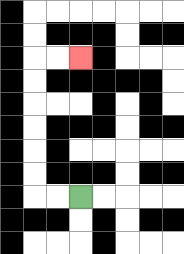{'start': '[3, 8]', 'end': '[3, 2]', 'path_directions': 'L,L,U,U,U,U,U,U,R,R', 'path_coordinates': '[[3, 8], [2, 8], [1, 8], [1, 7], [1, 6], [1, 5], [1, 4], [1, 3], [1, 2], [2, 2], [3, 2]]'}